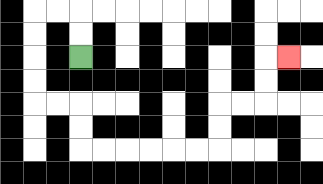{'start': '[3, 2]', 'end': '[12, 2]', 'path_directions': 'U,U,L,L,D,D,D,D,R,R,D,D,R,R,R,R,R,R,U,U,R,R,U,U,R', 'path_coordinates': '[[3, 2], [3, 1], [3, 0], [2, 0], [1, 0], [1, 1], [1, 2], [1, 3], [1, 4], [2, 4], [3, 4], [3, 5], [3, 6], [4, 6], [5, 6], [6, 6], [7, 6], [8, 6], [9, 6], [9, 5], [9, 4], [10, 4], [11, 4], [11, 3], [11, 2], [12, 2]]'}